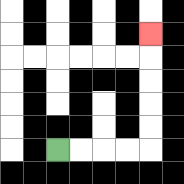{'start': '[2, 6]', 'end': '[6, 1]', 'path_directions': 'R,R,R,R,U,U,U,U,U', 'path_coordinates': '[[2, 6], [3, 6], [4, 6], [5, 6], [6, 6], [6, 5], [6, 4], [6, 3], [6, 2], [6, 1]]'}